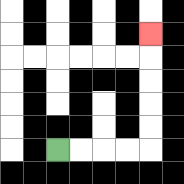{'start': '[2, 6]', 'end': '[6, 1]', 'path_directions': 'R,R,R,R,U,U,U,U,U', 'path_coordinates': '[[2, 6], [3, 6], [4, 6], [5, 6], [6, 6], [6, 5], [6, 4], [6, 3], [6, 2], [6, 1]]'}